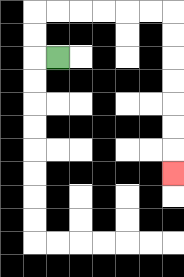{'start': '[2, 2]', 'end': '[7, 7]', 'path_directions': 'L,U,U,R,R,R,R,R,R,D,D,D,D,D,D,D', 'path_coordinates': '[[2, 2], [1, 2], [1, 1], [1, 0], [2, 0], [3, 0], [4, 0], [5, 0], [6, 0], [7, 0], [7, 1], [7, 2], [7, 3], [7, 4], [7, 5], [7, 6], [7, 7]]'}